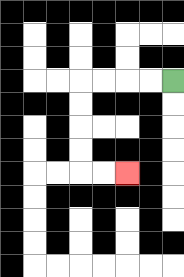{'start': '[7, 3]', 'end': '[5, 7]', 'path_directions': 'L,L,L,L,D,D,D,D,R,R', 'path_coordinates': '[[7, 3], [6, 3], [5, 3], [4, 3], [3, 3], [3, 4], [3, 5], [3, 6], [3, 7], [4, 7], [5, 7]]'}